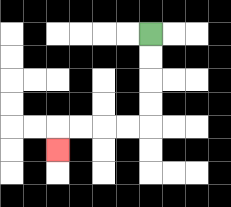{'start': '[6, 1]', 'end': '[2, 6]', 'path_directions': 'D,D,D,D,L,L,L,L,D', 'path_coordinates': '[[6, 1], [6, 2], [6, 3], [6, 4], [6, 5], [5, 5], [4, 5], [3, 5], [2, 5], [2, 6]]'}